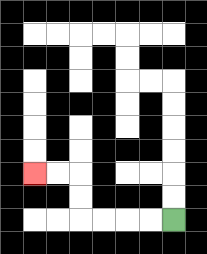{'start': '[7, 9]', 'end': '[1, 7]', 'path_directions': 'L,L,L,L,U,U,L,L', 'path_coordinates': '[[7, 9], [6, 9], [5, 9], [4, 9], [3, 9], [3, 8], [3, 7], [2, 7], [1, 7]]'}